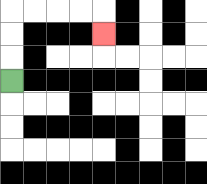{'start': '[0, 3]', 'end': '[4, 1]', 'path_directions': 'U,U,U,R,R,R,R,D', 'path_coordinates': '[[0, 3], [0, 2], [0, 1], [0, 0], [1, 0], [2, 0], [3, 0], [4, 0], [4, 1]]'}